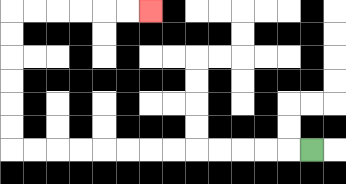{'start': '[13, 6]', 'end': '[6, 0]', 'path_directions': 'L,L,L,L,L,L,L,L,L,L,L,L,L,U,U,U,U,U,U,R,R,R,R,R,R', 'path_coordinates': '[[13, 6], [12, 6], [11, 6], [10, 6], [9, 6], [8, 6], [7, 6], [6, 6], [5, 6], [4, 6], [3, 6], [2, 6], [1, 6], [0, 6], [0, 5], [0, 4], [0, 3], [0, 2], [0, 1], [0, 0], [1, 0], [2, 0], [3, 0], [4, 0], [5, 0], [6, 0]]'}